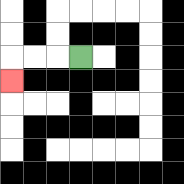{'start': '[3, 2]', 'end': '[0, 3]', 'path_directions': 'L,L,L,D', 'path_coordinates': '[[3, 2], [2, 2], [1, 2], [0, 2], [0, 3]]'}